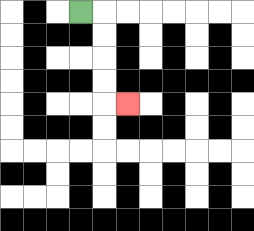{'start': '[3, 0]', 'end': '[5, 4]', 'path_directions': 'R,D,D,D,D,R', 'path_coordinates': '[[3, 0], [4, 0], [4, 1], [4, 2], [4, 3], [4, 4], [5, 4]]'}